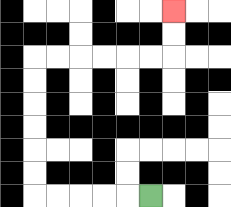{'start': '[6, 8]', 'end': '[7, 0]', 'path_directions': 'L,L,L,L,L,U,U,U,U,U,U,R,R,R,R,R,R,U,U', 'path_coordinates': '[[6, 8], [5, 8], [4, 8], [3, 8], [2, 8], [1, 8], [1, 7], [1, 6], [1, 5], [1, 4], [1, 3], [1, 2], [2, 2], [3, 2], [4, 2], [5, 2], [6, 2], [7, 2], [7, 1], [7, 0]]'}